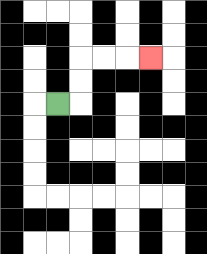{'start': '[2, 4]', 'end': '[6, 2]', 'path_directions': 'R,U,U,R,R,R', 'path_coordinates': '[[2, 4], [3, 4], [3, 3], [3, 2], [4, 2], [5, 2], [6, 2]]'}